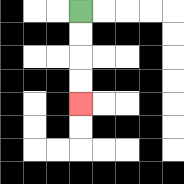{'start': '[3, 0]', 'end': '[3, 4]', 'path_directions': 'D,D,D,D', 'path_coordinates': '[[3, 0], [3, 1], [3, 2], [3, 3], [3, 4]]'}